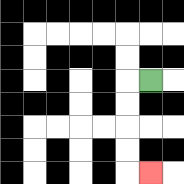{'start': '[6, 3]', 'end': '[6, 7]', 'path_directions': 'L,D,D,D,D,R', 'path_coordinates': '[[6, 3], [5, 3], [5, 4], [5, 5], [5, 6], [5, 7], [6, 7]]'}